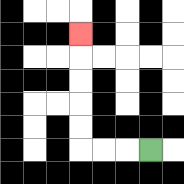{'start': '[6, 6]', 'end': '[3, 1]', 'path_directions': 'L,L,L,U,U,U,U,U', 'path_coordinates': '[[6, 6], [5, 6], [4, 6], [3, 6], [3, 5], [3, 4], [3, 3], [3, 2], [3, 1]]'}